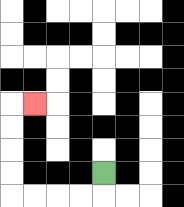{'start': '[4, 7]', 'end': '[1, 4]', 'path_directions': 'D,L,L,L,L,U,U,U,U,R', 'path_coordinates': '[[4, 7], [4, 8], [3, 8], [2, 8], [1, 8], [0, 8], [0, 7], [0, 6], [0, 5], [0, 4], [1, 4]]'}